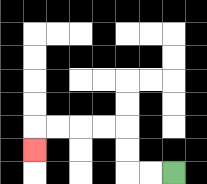{'start': '[7, 7]', 'end': '[1, 6]', 'path_directions': 'L,L,U,U,L,L,L,L,D', 'path_coordinates': '[[7, 7], [6, 7], [5, 7], [5, 6], [5, 5], [4, 5], [3, 5], [2, 5], [1, 5], [1, 6]]'}